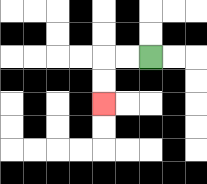{'start': '[6, 2]', 'end': '[4, 4]', 'path_directions': 'L,L,D,D', 'path_coordinates': '[[6, 2], [5, 2], [4, 2], [4, 3], [4, 4]]'}